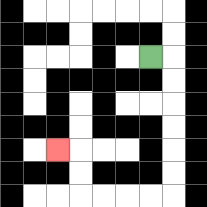{'start': '[6, 2]', 'end': '[2, 6]', 'path_directions': 'R,D,D,D,D,D,D,L,L,L,L,U,U,L', 'path_coordinates': '[[6, 2], [7, 2], [7, 3], [7, 4], [7, 5], [7, 6], [7, 7], [7, 8], [6, 8], [5, 8], [4, 8], [3, 8], [3, 7], [3, 6], [2, 6]]'}